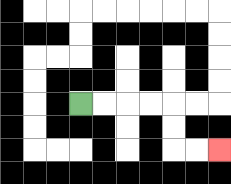{'start': '[3, 4]', 'end': '[9, 6]', 'path_directions': 'R,R,R,R,D,D,R,R', 'path_coordinates': '[[3, 4], [4, 4], [5, 4], [6, 4], [7, 4], [7, 5], [7, 6], [8, 6], [9, 6]]'}